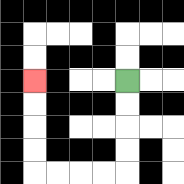{'start': '[5, 3]', 'end': '[1, 3]', 'path_directions': 'D,D,D,D,L,L,L,L,U,U,U,U', 'path_coordinates': '[[5, 3], [5, 4], [5, 5], [5, 6], [5, 7], [4, 7], [3, 7], [2, 7], [1, 7], [1, 6], [1, 5], [1, 4], [1, 3]]'}